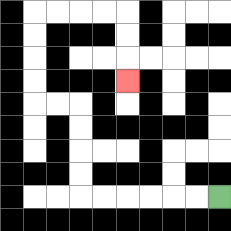{'start': '[9, 8]', 'end': '[5, 3]', 'path_directions': 'L,L,L,L,L,L,U,U,U,U,L,L,U,U,U,U,R,R,R,R,D,D,D', 'path_coordinates': '[[9, 8], [8, 8], [7, 8], [6, 8], [5, 8], [4, 8], [3, 8], [3, 7], [3, 6], [3, 5], [3, 4], [2, 4], [1, 4], [1, 3], [1, 2], [1, 1], [1, 0], [2, 0], [3, 0], [4, 0], [5, 0], [5, 1], [5, 2], [5, 3]]'}